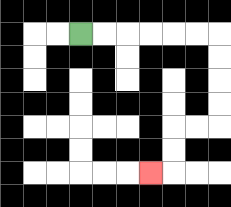{'start': '[3, 1]', 'end': '[6, 7]', 'path_directions': 'R,R,R,R,R,R,D,D,D,D,L,L,D,D,L', 'path_coordinates': '[[3, 1], [4, 1], [5, 1], [6, 1], [7, 1], [8, 1], [9, 1], [9, 2], [9, 3], [9, 4], [9, 5], [8, 5], [7, 5], [7, 6], [7, 7], [6, 7]]'}